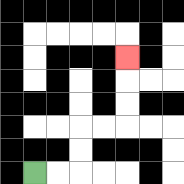{'start': '[1, 7]', 'end': '[5, 2]', 'path_directions': 'R,R,U,U,R,R,U,U,U', 'path_coordinates': '[[1, 7], [2, 7], [3, 7], [3, 6], [3, 5], [4, 5], [5, 5], [5, 4], [5, 3], [5, 2]]'}